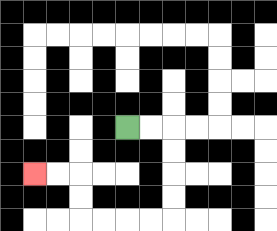{'start': '[5, 5]', 'end': '[1, 7]', 'path_directions': 'R,R,D,D,D,D,L,L,L,L,U,U,L,L', 'path_coordinates': '[[5, 5], [6, 5], [7, 5], [7, 6], [7, 7], [7, 8], [7, 9], [6, 9], [5, 9], [4, 9], [3, 9], [3, 8], [3, 7], [2, 7], [1, 7]]'}